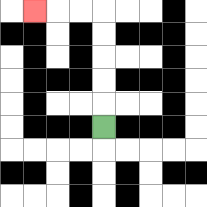{'start': '[4, 5]', 'end': '[1, 0]', 'path_directions': 'U,U,U,U,U,L,L,L', 'path_coordinates': '[[4, 5], [4, 4], [4, 3], [4, 2], [4, 1], [4, 0], [3, 0], [2, 0], [1, 0]]'}